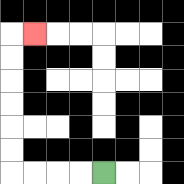{'start': '[4, 7]', 'end': '[1, 1]', 'path_directions': 'L,L,L,L,U,U,U,U,U,U,R', 'path_coordinates': '[[4, 7], [3, 7], [2, 7], [1, 7], [0, 7], [0, 6], [0, 5], [0, 4], [0, 3], [0, 2], [0, 1], [1, 1]]'}